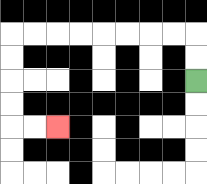{'start': '[8, 3]', 'end': '[2, 5]', 'path_directions': 'U,U,L,L,L,L,L,L,L,L,D,D,D,D,R,R', 'path_coordinates': '[[8, 3], [8, 2], [8, 1], [7, 1], [6, 1], [5, 1], [4, 1], [3, 1], [2, 1], [1, 1], [0, 1], [0, 2], [0, 3], [0, 4], [0, 5], [1, 5], [2, 5]]'}